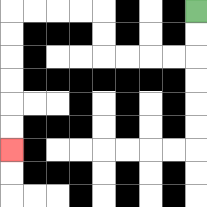{'start': '[8, 0]', 'end': '[0, 6]', 'path_directions': 'D,D,L,L,L,L,U,U,L,L,L,L,D,D,D,D,D,D', 'path_coordinates': '[[8, 0], [8, 1], [8, 2], [7, 2], [6, 2], [5, 2], [4, 2], [4, 1], [4, 0], [3, 0], [2, 0], [1, 0], [0, 0], [0, 1], [0, 2], [0, 3], [0, 4], [0, 5], [0, 6]]'}